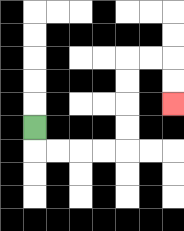{'start': '[1, 5]', 'end': '[7, 4]', 'path_directions': 'D,R,R,R,R,U,U,U,U,R,R,D,D', 'path_coordinates': '[[1, 5], [1, 6], [2, 6], [3, 6], [4, 6], [5, 6], [5, 5], [5, 4], [5, 3], [5, 2], [6, 2], [7, 2], [7, 3], [7, 4]]'}